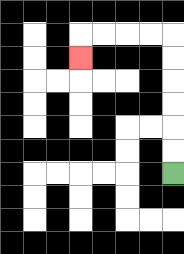{'start': '[7, 7]', 'end': '[3, 2]', 'path_directions': 'U,U,U,U,U,U,L,L,L,L,D', 'path_coordinates': '[[7, 7], [7, 6], [7, 5], [7, 4], [7, 3], [7, 2], [7, 1], [6, 1], [5, 1], [4, 1], [3, 1], [3, 2]]'}